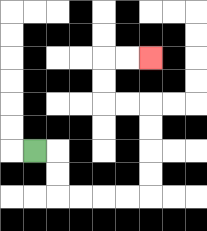{'start': '[1, 6]', 'end': '[6, 2]', 'path_directions': 'R,D,D,R,R,R,R,U,U,U,U,L,L,U,U,R,R', 'path_coordinates': '[[1, 6], [2, 6], [2, 7], [2, 8], [3, 8], [4, 8], [5, 8], [6, 8], [6, 7], [6, 6], [6, 5], [6, 4], [5, 4], [4, 4], [4, 3], [4, 2], [5, 2], [6, 2]]'}